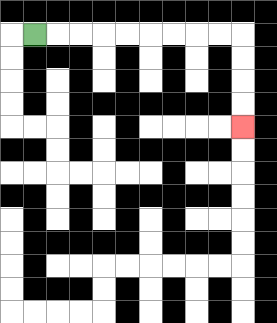{'start': '[1, 1]', 'end': '[10, 5]', 'path_directions': 'R,R,R,R,R,R,R,R,R,D,D,D,D', 'path_coordinates': '[[1, 1], [2, 1], [3, 1], [4, 1], [5, 1], [6, 1], [7, 1], [8, 1], [9, 1], [10, 1], [10, 2], [10, 3], [10, 4], [10, 5]]'}